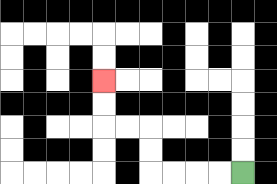{'start': '[10, 7]', 'end': '[4, 3]', 'path_directions': 'L,L,L,L,U,U,L,L,U,U', 'path_coordinates': '[[10, 7], [9, 7], [8, 7], [7, 7], [6, 7], [6, 6], [6, 5], [5, 5], [4, 5], [4, 4], [4, 3]]'}